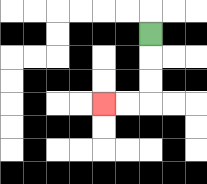{'start': '[6, 1]', 'end': '[4, 4]', 'path_directions': 'D,D,D,L,L', 'path_coordinates': '[[6, 1], [6, 2], [6, 3], [6, 4], [5, 4], [4, 4]]'}